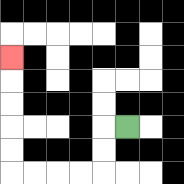{'start': '[5, 5]', 'end': '[0, 2]', 'path_directions': 'L,D,D,L,L,L,L,U,U,U,U,U', 'path_coordinates': '[[5, 5], [4, 5], [4, 6], [4, 7], [3, 7], [2, 7], [1, 7], [0, 7], [0, 6], [0, 5], [0, 4], [0, 3], [0, 2]]'}